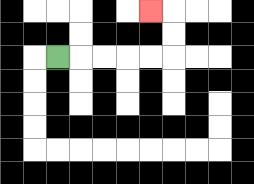{'start': '[2, 2]', 'end': '[6, 0]', 'path_directions': 'R,R,R,R,R,U,U,L', 'path_coordinates': '[[2, 2], [3, 2], [4, 2], [5, 2], [6, 2], [7, 2], [7, 1], [7, 0], [6, 0]]'}